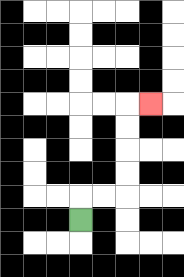{'start': '[3, 9]', 'end': '[6, 4]', 'path_directions': 'U,R,R,U,U,U,U,R', 'path_coordinates': '[[3, 9], [3, 8], [4, 8], [5, 8], [5, 7], [5, 6], [5, 5], [5, 4], [6, 4]]'}